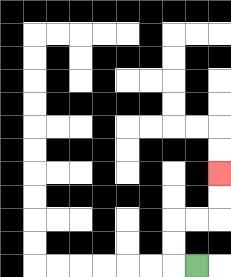{'start': '[8, 11]', 'end': '[9, 7]', 'path_directions': 'L,U,U,R,R,U,U', 'path_coordinates': '[[8, 11], [7, 11], [7, 10], [7, 9], [8, 9], [9, 9], [9, 8], [9, 7]]'}